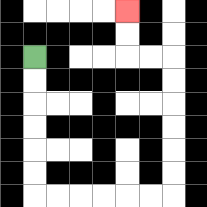{'start': '[1, 2]', 'end': '[5, 0]', 'path_directions': 'D,D,D,D,D,D,R,R,R,R,R,R,U,U,U,U,U,U,L,L,U,U', 'path_coordinates': '[[1, 2], [1, 3], [1, 4], [1, 5], [1, 6], [1, 7], [1, 8], [2, 8], [3, 8], [4, 8], [5, 8], [6, 8], [7, 8], [7, 7], [7, 6], [7, 5], [7, 4], [7, 3], [7, 2], [6, 2], [5, 2], [5, 1], [5, 0]]'}